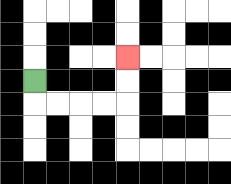{'start': '[1, 3]', 'end': '[5, 2]', 'path_directions': 'D,R,R,R,R,U,U', 'path_coordinates': '[[1, 3], [1, 4], [2, 4], [3, 4], [4, 4], [5, 4], [5, 3], [5, 2]]'}